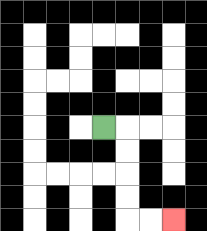{'start': '[4, 5]', 'end': '[7, 9]', 'path_directions': 'R,D,D,D,D,R,R', 'path_coordinates': '[[4, 5], [5, 5], [5, 6], [5, 7], [5, 8], [5, 9], [6, 9], [7, 9]]'}